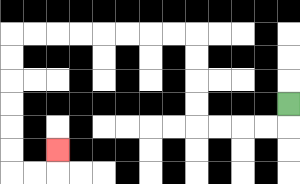{'start': '[12, 4]', 'end': '[2, 6]', 'path_directions': 'D,L,L,L,L,U,U,U,U,L,L,L,L,L,L,L,L,D,D,D,D,D,D,R,R,U', 'path_coordinates': '[[12, 4], [12, 5], [11, 5], [10, 5], [9, 5], [8, 5], [8, 4], [8, 3], [8, 2], [8, 1], [7, 1], [6, 1], [5, 1], [4, 1], [3, 1], [2, 1], [1, 1], [0, 1], [0, 2], [0, 3], [0, 4], [0, 5], [0, 6], [0, 7], [1, 7], [2, 7], [2, 6]]'}